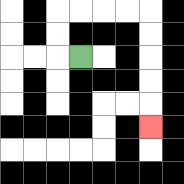{'start': '[3, 2]', 'end': '[6, 5]', 'path_directions': 'L,U,U,R,R,R,R,D,D,D,D,D', 'path_coordinates': '[[3, 2], [2, 2], [2, 1], [2, 0], [3, 0], [4, 0], [5, 0], [6, 0], [6, 1], [6, 2], [6, 3], [6, 4], [6, 5]]'}